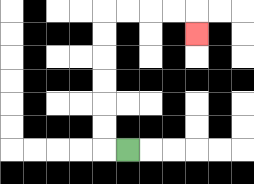{'start': '[5, 6]', 'end': '[8, 1]', 'path_directions': 'L,U,U,U,U,U,U,R,R,R,R,D', 'path_coordinates': '[[5, 6], [4, 6], [4, 5], [4, 4], [4, 3], [4, 2], [4, 1], [4, 0], [5, 0], [6, 0], [7, 0], [8, 0], [8, 1]]'}